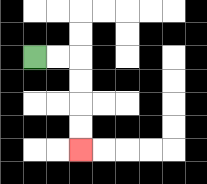{'start': '[1, 2]', 'end': '[3, 6]', 'path_directions': 'R,R,D,D,D,D', 'path_coordinates': '[[1, 2], [2, 2], [3, 2], [3, 3], [3, 4], [3, 5], [3, 6]]'}